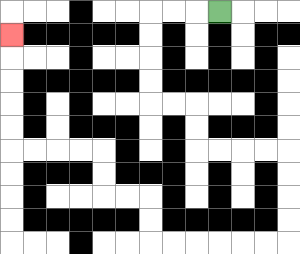{'start': '[9, 0]', 'end': '[0, 1]', 'path_directions': 'L,L,L,D,D,D,D,R,R,D,D,R,R,R,R,D,D,D,D,L,L,L,L,L,L,U,U,L,L,U,U,L,L,L,L,U,U,U,U,U', 'path_coordinates': '[[9, 0], [8, 0], [7, 0], [6, 0], [6, 1], [6, 2], [6, 3], [6, 4], [7, 4], [8, 4], [8, 5], [8, 6], [9, 6], [10, 6], [11, 6], [12, 6], [12, 7], [12, 8], [12, 9], [12, 10], [11, 10], [10, 10], [9, 10], [8, 10], [7, 10], [6, 10], [6, 9], [6, 8], [5, 8], [4, 8], [4, 7], [4, 6], [3, 6], [2, 6], [1, 6], [0, 6], [0, 5], [0, 4], [0, 3], [0, 2], [0, 1]]'}